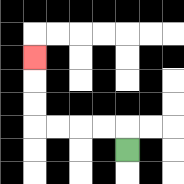{'start': '[5, 6]', 'end': '[1, 2]', 'path_directions': 'U,L,L,L,L,U,U,U', 'path_coordinates': '[[5, 6], [5, 5], [4, 5], [3, 5], [2, 5], [1, 5], [1, 4], [1, 3], [1, 2]]'}